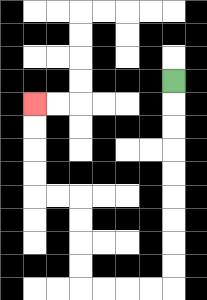{'start': '[7, 3]', 'end': '[1, 4]', 'path_directions': 'D,D,D,D,D,D,D,D,D,L,L,L,L,U,U,U,U,L,L,U,U,U,U', 'path_coordinates': '[[7, 3], [7, 4], [7, 5], [7, 6], [7, 7], [7, 8], [7, 9], [7, 10], [7, 11], [7, 12], [6, 12], [5, 12], [4, 12], [3, 12], [3, 11], [3, 10], [3, 9], [3, 8], [2, 8], [1, 8], [1, 7], [1, 6], [1, 5], [1, 4]]'}